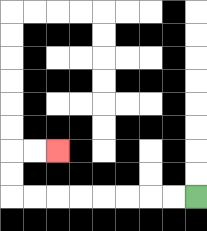{'start': '[8, 8]', 'end': '[2, 6]', 'path_directions': 'L,L,L,L,L,L,L,L,U,U,R,R', 'path_coordinates': '[[8, 8], [7, 8], [6, 8], [5, 8], [4, 8], [3, 8], [2, 8], [1, 8], [0, 8], [0, 7], [0, 6], [1, 6], [2, 6]]'}